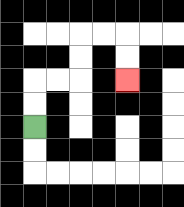{'start': '[1, 5]', 'end': '[5, 3]', 'path_directions': 'U,U,R,R,U,U,R,R,D,D', 'path_coordinates': '[[1, 5], [1, 4], [1, 3], [2, 3], [3, 3], [3, 2], [3, 1], [4, 1], [5, 1], [5, 2], [5, 3]]'}